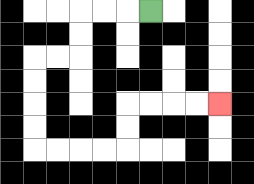{'start': '[6, 0]', 'end': '[9, 4]', 'path_directions': 'L,L,L,D,D,L,L,D,D,D,D,R,R,R,R,U,U,R,R,R,R', 'path_coordinates': '[[6, 0], [5, 0], [4, 0], [3, 0], [3, 1], [3, 2], [2, 2], [1, 2], [1, 3], [1, 4], [1, 5], [1, 6], [2, 6], [3, 6], [4, 6], [5, 6], [5, 5], [5, 4], [6, 4], [7, 4], [8, 4], [9, 4]]'}